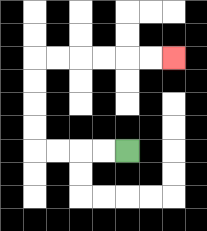{'start': '[5, 6]', 'end': '[7, 2]', 'path_directions': 'L,L,L,L,U,U,U,U,R,R,R,R,R,R', 'path_coordinates': '[[5, 6], [4, 6], [3, 6], [2, 6], [1, 6], [1, 5], [1, 4], [1, 3], [1, 2], [2, 2], [3, 2], [4, 2], [5, 2], [6, 2], [7, 2]]'}